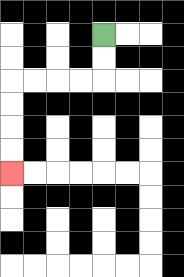{'start': '[4, 1]', 'end': '[0, 7]', 'path_directions': 'D,D,L,L,L,L,D,D,D,D', 'path_coordinates': '[[4, 1], [4, 2], [4, 3], [3, 3], [2, 3], [1, 3], [0, 3], [0, 4], [0, 5], [0, 6], [0, 7]]'}